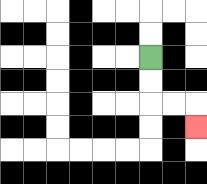{'start': '[6, 2]', 'end': '[8, 5]', 'path_directions': 'D,D,R,R,D', 'path_coordinates': '[[6, 2], [6, 3], [6, 4], [7, 4], [8, 4], [8, 5]]'}